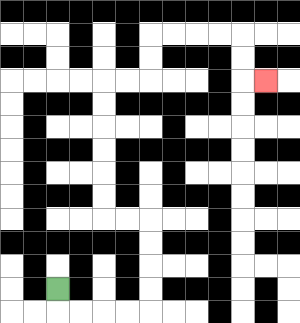{'start': '[2, 12]', 'end': '[11, 3]', 'path_directions': 'D,R,R,R,R,U,U,U,U,L,L,U,U,U,U,U,U,R,R,U,U,R,R,R,R,D,D,R', 'path_coordinates': '[[2, 12], [2, 13], [3, 13], [4, 13], [5, 13], [6, 13], [6, 12], [6, 11], [6, 10], [6, 9], [5, 9], [4, 9], [4, 8], [4, 7], [4, 6], [4, 5], [4, 4], [4, 3], [5, 3], [6, 3], [6, 2], [6, 1], [7, 1], [8, 1], [9, 1], [10, 1], [10, 2], [10, 3], [11, 3]]'}